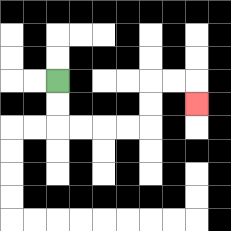{'start': '[2, 3]', 'end': '[8, 4]', 'path_directions': 'D,D,R,R,R,R,U,U,R,R,D', 'path_coordinates': '[[2, 3], [2, 4], [2, 5], [3, 5], [4, 5], [5, 5], [6, 5], [6, 4], [6, 3], [7, 3], [8, 3], [8, 4]]'}